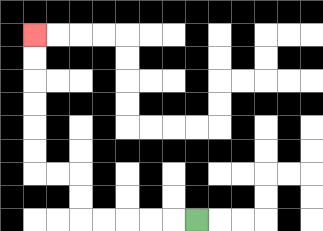{'start': '[8, 9]', 'end': '[1, 1]', 'path_directions': 'L,L,L,L,L,U,U,L,L,U,U,U,U,U,U', 'path_coordinates': '[[8, 9], [7, 9], [6, 9], [5, 9], [4, 9], [3, 9], [3, 8], [3, 7], [2, 7], [1, 7], [1, 6], [1, 5], [1, 4], [1, 3], [1, 2], [1, 1]]'}